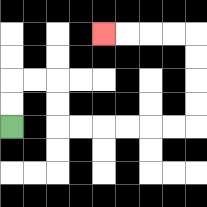{'start': '[0, 5]', 'end': '[4, 1]', 'path_directions': 'U,U,R,R,D,D,R,R,R,R,R,R,U,U,U,U,L,L,L,L', 'path_coordinates': '[[0, 5], [0, 4], [0, 3], [1, 3], [2, 3], [2, 4], [2, 5], [3, 5], [4, 5], [5, 5], [6, 5], [7, 5], [8, 5], [8, 4], [8, 3], [8, 2], [8, 1], [7, 1], [6, 1], [5, 1], [4, 1]]'}